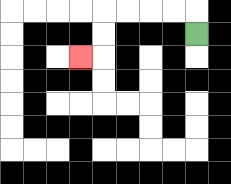{'start': '[8, 1]', 'end': '[3, 2]', 'path_directions': 'U,L,L,L,L,D,D,L', 'path_coordinates': '[[8, 1], [8, 0], [7, 0], [6, 0], [5, 0], [4, 0], [4, 1], [4, 2], [3, 2]]'}